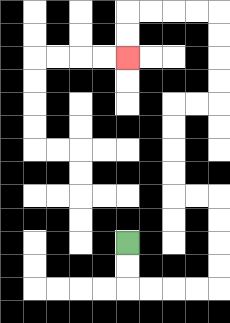{'start': '[5, 10]', 'end': '[5, 2]', 'path_directions': 'D,D,R,R,R,R,U,U,U,U,L,L,U,U,U,U,R,R,U,U,U,U,L,L,L,L,D,D', 'path_coordinates': '[[5, 10], [5, 11], [5, 12], [6, 12], [7, 12], [8, 12], [9, 12], [9, 11], [9, 10], [9, 9], [9, 8], [8, 8], [7, 8], [7, 7], [7, 6], [7, 5], [7, 4], [8, 4], [9, 4], [9, 3], [9, 2], [9, 1], [9, 0], [8, 0], [7, 0], [6, 0], [5, 0], [5, 1], [5, 2]]'}